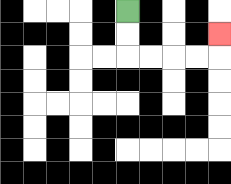{'start': '[5, 0]', 'end': '[9, 1]', 'path_directions': 'D,D,R,R,R,R,U', 'path_coordinates': '[[5, 0], [5, 1], [5, 2], [6, 2], [7, 2], [8, 2], [9, 2], [9, 1]]'}